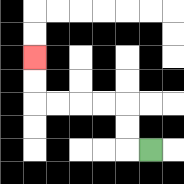{'start': '[6, 6]', 'end': '[1, 2]', 'path_directions': 'L,U,U,L,L,L,L,U,U', 'path_coordinates': '[[6, 6], [5, 6], [5, 5], [5, 4], [4, 4], [3, 4], [2, 4], [1, 4], [1, 3], [1, 2]]'}